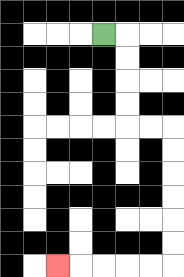{'start': '[4, 1]', 'end': '[2, 11]', 'path_directions': 'R,D,D,D,D,R,R,D,D,D,D,D,D,L,L,L,L,L', 'path_coordinates': '[[4, 1], [5, 1], [5, 2], [5, 3], [5, 4], [5, 5], [6, 5], [7, 5], [7, 6], [7, 7], [7, 8], [7, 9], [7, 10], [7, 11], [6, 11], [5, 11], [4, 11], [3, 11], [2, 11]]'}